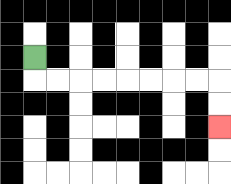{'start': '[1, 2]', 'end': '[9, 5]', 'path_directions': 'D,R,R,R,R,R,R,R,R,D,D', 'path_coordinates': '[[1, 2], [1, 3], [2, 3], [3, 3], [4, 3], [5, 3], [6, 3], [7, 3], [8, 3], [9, 3], [9, 4], [9, 5]]'}